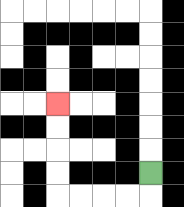{'start': '[6, 7]', 'end': '[2, 4]', 'path_directions': 'D,L,L,L,L,U,U,U,U', 'path_coordinates': '[[6, 7], [6, 8], [5, 8], [4, 8], [3, 8], [2, 8], [2, 7], [2, 6], [2, 5], [2, 4]]'}